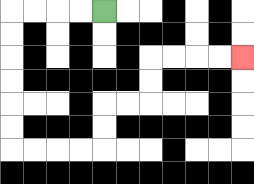{'start': '[4, 0]', 'end': '[10, 2]', 'path_directions': 'L,L,L,L,D,D,D,D,D,D,R,R,R,R,U,U,R,R,U,U,R,R,R,R', 'path_coordinates': '[[4, 0], [3, 0], [2, 0], [1, 0], [0, 0], [0, 1], [0, 2], [0, 3], [0, 4], [0, 5], [0, 6], [1, 6], [2, 6], [3, 6], [4, 6], [4, 5], [4, 4], [5, 4], [6, 4], [6, 3], [6, 2], [7, 2], [8, 2], [9, 2], [10, 2]]'}